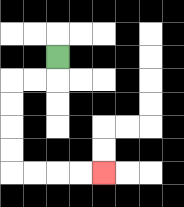{'start': '[2, 2]', 'end': '[4, 7]', 'path_directions': 'D,L,L,D,D,D,D,R,R,R,R', 'path_coordinates': '[[2, 2], [2, 3], [1, 3], [0, 3], [0, 4], [0, 5], [0, 6], [0, 7], [1, 7], [2, 7], [3, 7], [4, 7]]'}